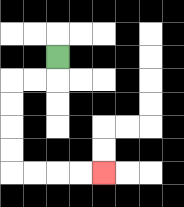{'start': '[2, 2]', 'end': '[4, 7]', 'path_directions': 'D,L,L,D,D,D,D,R,R,R,R', 'path_coordinates': '[[2, 2], [2, 3], [1, 3], [0, 3], [0, 4], [0, 5], [0, 6], [0, 7], [1, 7], [2, 7], [3, 7], [4, 7]]'}